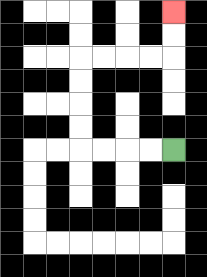{'start': '[7, 6]', 'end': '[7, 0]', 'path_directions': 'L,L,L,L,U,U,U,U,R,R,R,R,U,U', 'path_coordinates': '[[7, 6], [6, 6], [5, 6], [4, 6], [3, 6], [3, 5], [3, 4], [3, 3], [3, 2], [4, 2], [5, 2], [6, 2], [7, 2], [7, 1], [7, 0]]'}